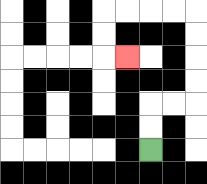{'start': '[6, 6]', 'end': '[5, 2]', 'path_directions': 'U,U,R,R,U,U,U,U,L,L,L,L,D,D,R', 'path_coordinates': '[[6, 6], [6, 5], [6, 4], [7, 4], [8, 4], [8, 3], [8, 2], [8, 1], [8, 0], [7, 0], [6, 0], [5, 0], [4, 0], [4, 1], [4, 2], [5, 2]]'}